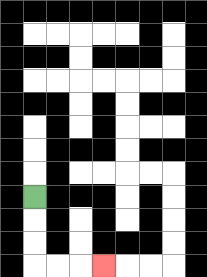{'start': '[1, 8]', 'end': '[4, 11]', 'path_directions': 'D,D,D,R,R,R', 'path_coordinates': '[[1, 8], [1, 9], [1, 10], [1, 11], [2, 11], [3, 11], [4, 11]]'}